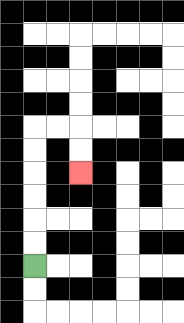{'start': '[1, 11]', 'end': '[3, 7]', 'path_directions': 'U,U,U,U,U,U,R,R,D,D', 'path_coordinates': '[[1, 11], [1, 10], [1, 9], [1, 8], [1, 7], [1, 6], [1, 5], [2, 5], [3, 5], [3, 6], [3, 7]]'}